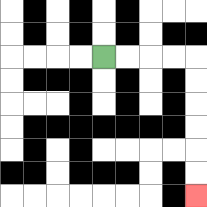{'start': '[4, 2]', 'end': '[8, 8]', 'path_directions': 'R,R,R,R,D,D,D,D,D,D', 'path_coordinates': '[[4, 2], [5, 2], [6, 2], [7, 2], [8, 2], [8, 3], [8, 4], [8, 5], [8, 6], [8, 7], [8, 8]]'}